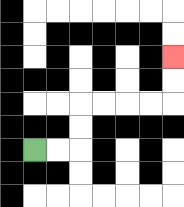{'start': '[1, 6]', 'end': '[7, 2]', 'path_directions': 'R,R,U,U,R,R,R,R,U,U', 'path_coordinates': '[[1, 6], [2, 6], [3, 6], [3, 5], [3, 4], [4, 4], [5, 4], [6, 4], [7, 4], [7, 3], [7, 2]]'}